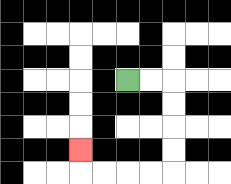{'start': '[5, 3]', 'end': '[3, 6]', 'path_directions': 'R,R,D,D,D,D,L,L,L,L,U', 'path_coordinates': '[[5, 3], [6, 3], [7, 3], [7, 4], [7, 5], [7, 6], [7, 7], [6, 7], [5, 7], [4, 7], [3, 7], [3, 6]]'}